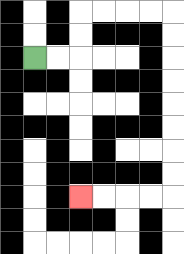{'start': '[1, 2]', 'end': '[3, 8]', 'path_directions': 'R,R,U,U,R,R,R,R,D,D,D,D,D,D,D,D,L,L,L,L', 'path_coordinates': '[[1, 2], [2, 2], [3, 2], [3, 1], [3, 0], [4, 0], [5, 0], [6, 0], [7, 0], [7, 1], [7, 2], [7, 3], [7, 4], [7, 5], [7, 6], [7, 7], [7, 8], [6, 8], [5, 8], [4, 8], [3, 8]]'}